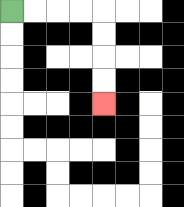{'start': '[0, 0]', 'end': '[4, 4]', 'path_directions': 'R,R,R,R,D,D,D,D', 'path_coordinates': '[[0, 0], [1, 0], [2, 0], [3, 0], [4, 0], [4, 1], [4, 2], [4, 3], [4, 4]]'}